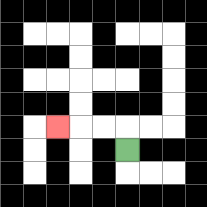{'start': '[5, 6]', 'end': '[2, 5]', 'path_directions': 'U,L,L,L', 'path_coordinates': '[[5, 6], [5, 5], [4, 5], [3, 5], [2, 5]]'}